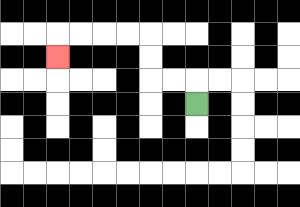{'start': '[8, 4]', 'end': '[2, 2]', 'path_directions': 'U,L,L,U,U,L,L,L,L,D', 'path_coordinates': '[[8, 4], [8, 3], [7, 3], [6, 3], [6, 2], [6, 1], [5, 1], [4, 1], [3, 1], [2, 1], [2, 2]]'}